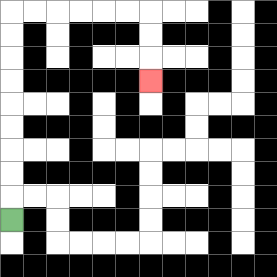{'start': '[0, 9]', 'end': '[6, 3]', 'path_directions': 'U,U,U,U,U,U,U,U,U,R,R,R,R,R,R,D,D,D', 'path_coordinates': '[[0, 9], [0, 8], [0, 7], [0, 6], [0, 5], [0, 4], [0, 3], [0, 2], [0, 1], [0, 0], [1, 0], [2, 0], [3, 0], [4, 0], [5, 0], [6, 0], [6, 1], [6, 2], [6, 3]]'}